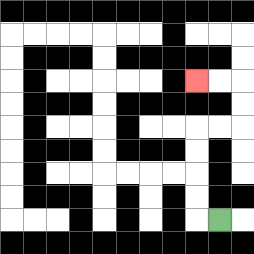{'start': '[9, 9]', 'end': '[8, 3]', 'path_directions': 'L,U,U,U,U,R,R,U,U,L,L', 'path_coordinates': '[[9, 9], [8, 9], [8, 8], [8, 7], [8, 6], [8, 5], [9, 5], [10, 5], [10, 4], [10, 3], [9, 3], [8, 3]]'}